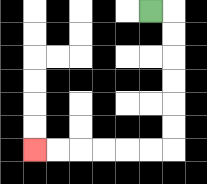{'start': '[6, 0]', 'end': '[1, 6]', 'path_directions': 'R,D,D,D,D,D,D,L,L,L,L,L,L', 'path_coordinates': '[[6, 0], [7, 0], [7, 1], [7, 2], [7, 3], [7, 4], [7, 5], [7, 6], [6, 6], [5, 6], [4, 6], [3, 6], [2, 6], [1, 6]]'}